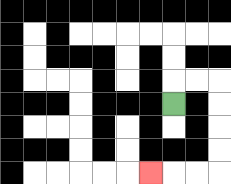{'start': '[7, 4]', 'end': '[6, 7]', 'path_directions': 'U,R,R,D,D,D,D,L,L,L', 'path_coordinates': '[[7, 4], [7, 3], [8, 3], [9, 3], [9, 4], [9, 5], [9, 6], [9, 7], [8, 7], [7, 7], [6, 7]]'}